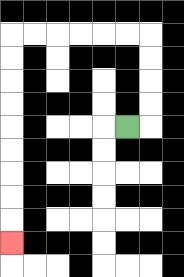{'start': '[5, 5]', 'end': '[0, 10]', 'path_directions': 'R,U,U,U,U,L,L,L,L,L,L,D,D,D,D,D,D,D,D,D', 'path_coordinates': '[[5, 5], [6, 5], [6, 4], [6, 3], [6, 2], [6, 1], [5, 1], [4, 1], [3, 1], [2, 1], [1, 1], [0, 1], [0, 2], [0, 3], [0, 4], [0, 5], [0, 6], [0, 7], [0, 8], [0, 9], [0, 10]]'}